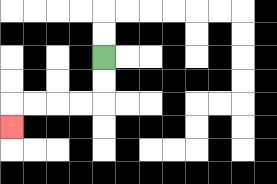{'start': '[4, 2]', 'end': '[0, 5]', 'path_directions': 'D,D,L,L,L,L,D', 'path_coordinates': '[[4, 2], [4, 3], [4, 4], [3, 4], [2, 4], [1, 4], [0, 4], [0, 5]]'}